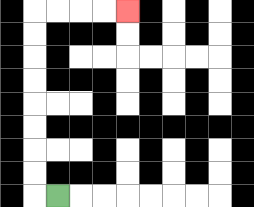{'start': '[2, 8]', 'end': '[5, 0]', 'path_directions': 'L,U,U,U,U,U,U,U,U,R,R,R,R', 'path_coordinates': '[[2, 8], [1, 8], [1, 7], [1, 6], [1, 5], [1, 4], [1, 3], [1, 2], [1, 1], [1, 0], [2, 0], [3, 0], [4, 0], [5, 0]]'}